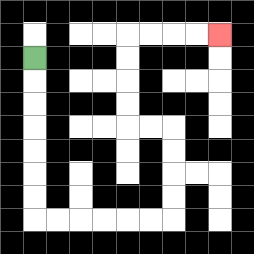{'start': '[1, 2]', 'end': '[9, 1]', 'path_directions': 'D,D,D,D,D,D,D,R,R,R,R,R,R,U,U,U,U,L,L,U,U,U,U,R,R,R,R', 'path_coordinates': '[[1, 2], [1, 3], [1, 4], [1, 5], [1, 6], [1, 7], [1, 8], [1, 9], [2, 9], [3, 9], [4, 9], [5, 9], [6, 9], [7, 9], [7, 8], [7, 7], [7, 6], [7, 5], [6, 5], [5, 5], [5, 4], [5, 3], [5, 2], [5, 1], [6, 1], [7, 1], [8, 1], [9, 1]]'}